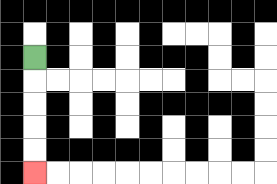{'start': '[1, 2]', 'end': '[1, 7]', 'path_directions': 'D,D,D,D,D', 'path_coordinates': '[[1, 2], [1, 3], [1, 4], [1, 5], [1, 6], [1, 7]]'}